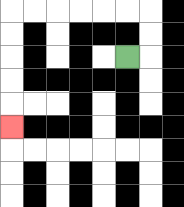{'start': '[5, 2]', 'end': '[0, 5]', 'path_directions': 'R,U,U,L,L,L,L,L,L,D,D,D,D,D', 'path_coordinates': '[[5, 2], [6, 2], [6, 1], [6, 0], [5, 0], [4, 0], [3, 0], [2, 0], [1, 0], [0, 0], [0, 1], [0, 2], [0, 3], [0, 4], [0, 5]]'}